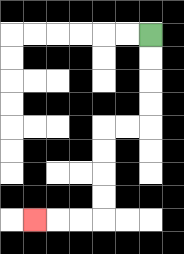{'start': '[6, 1]', 'end': '[1, 9]', 'path_directions': 'D,D,D,D,L,L,D,D,D,D,L,L,L', 'path_coordinates': '[[6, 1], [6, 2], [6, 3], [6, 4], [6, 5], [5, 5], [4, 5], [4, 6], [4, 7], [4, 8], [4, 9], [3, 9], [2, 9], [1, 9]]'}